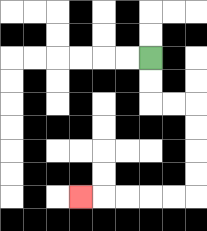{'start': '[6, 2]', 'end': '[3, 8]', 'path_directions': 'D,D,R,R,D,D,D,D,L,L,L,L,L', 'path_coordinates': '[[6, 2], [6, 3], [6, 4], [7, 4], [8, 4], [8, 5], [8, 6], [8, 7], [8, 8], [7, 8], [6, 8], [5, 8], [4, 8], [3, 8]]'}